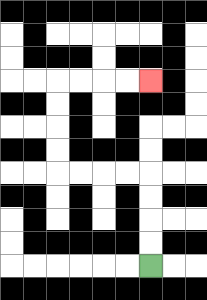{'start': '[6, 11]', 'end': '[6, 3]', 'path_directions': 'U,U,U,U,L,L,L,L,U,U,U,U,R,R,R,R', 'path_coordinates': '[[6, 11], [6, 10], [6, 9], [6, 8], [6, 7], [5, 7], [4, 7], [3, 7], [2, 7], [2, 6], [2, 5], [2, 4], [2, 3], [3, 3], [4, 3], [5, 3], [6, 3]]'}